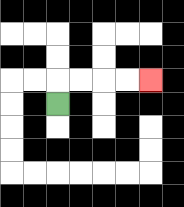{'start': '[2, 4]', 'end': '[6, 3]', 'path_directions': 'U,R,R,R,R', 'path_coordinates': '[[2, 4], [2, 3], [3, 3], [4, 3], [5, 3], [6, 3]]'}